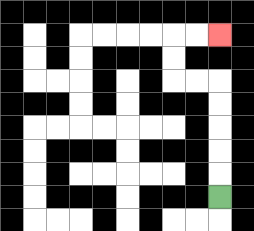{'start': '[9, 8]', 'end': '[9, 1]', 'path_directions': 'U,U,U,U,U,L,L,U,U,R,R', 'path_coordinates': '[[9, 8], [9, 7], [9, 6], [9, 5], [9, 4], [9, 3], [8, 3], [7, 3], [7, 2], [7, 1], [8, 1], [9, 1]]'}